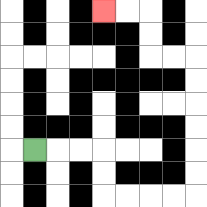{'start': '[1, 6]', 'end': '[4, 0]', 'path_directions': 'R,R,R,D,D,R,R,R,R,U,U,U,U,U,U,L,L,U,U,L,L', 'path_coordinates': '[[1, 6], [2, 6], [3, 6], [4, 6], [4, 7], [4, 8], [5, 8], [6, 8], [7, 8], [8, 8], [8, 7], [8, 6], [8, 5], [8, 4], [8, 3], [8, 2], [7, 2], [6, 2], [6, 1], [6, 0], [5, 0], [4, 0]]'}